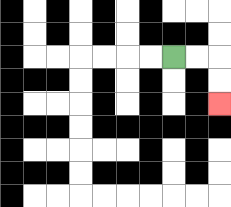{'start': '[7, 2]', 'end': '[9, 4]', 'path_directions': 'R,R,D,D', 'path_coordinates': '[[7, 2], [8, 2], [9, 2], [9, 3], [9, 4]]'}